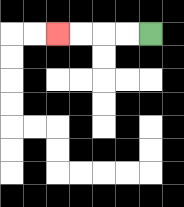{'start': '[6, 1]', 'end': '[2, 1]', 'path_directions': 'L,L,L,L', 'path_coordinates': '[[6, 1], [5, 1], [4, 1], [3, 1], [2, 1]]'}